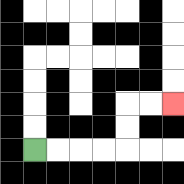{'start': '[1, 6]', 'end': '[7, 4]', 'path_directions': 'R,R,R,R,U,U,R,R', 'path_coordinates': '[[1, 6], [2, 6], [3, 6], [4, 6], [5, 6], [5, 5], [5, 4], [6, 4], [7, 4]]'}